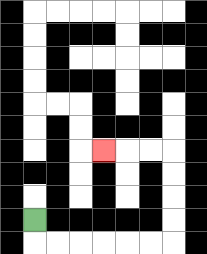{'start': '[1, 9]', 'end': '[4, 6]', 'path_directions': 'D,R,R,R,R,R,R,U,U,U,U,L,L,L', 'path_coordinates': '[[1, 9], [1, 10], [2, 10], [3, 10], [4, 10], [5, 10], [6, 10], [7, 10], [7, 9], [7, 8], [7, 7], [7, 6], [6, 6], [5, 6], [4, 6]]'}